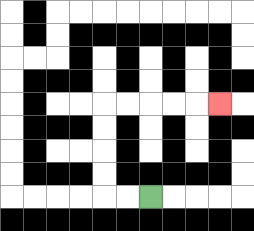{'start': '[6, 8]', 'end': '[9, 4]', 'path_directions': 'L,L,U,U,U,U,R,R,R,R,R', 'path_coordinates': '[[6, 8], [5, 8], [4, 8], [4, 7], [4, 6], [4, 5], [4, 4], [5, 4], [6, 4], [7, 4], [8, 4], [9, 4]]'}